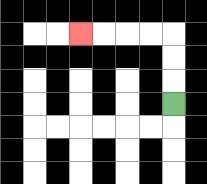{'start': '[7, 4]', 'end': '[3, 1]', 'path_directions': 'U,U,U,L,L,L,L', 'path_coordinates': '[[7, 4], [7, 3], [7, 2], [7, 1], [6, 1], [5, 1], [4, 1], [3, 1]]'}